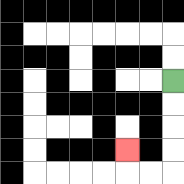{'start': '[7, 3]', 'end': '[5, 6]', 'path_directions': 'D,D,D,D,L,L,U', 'path_coordinates': '[[7, 3], [7, 4], [7, 5], [7, 6], [7, 7], [6, 7], [5, 7], [5, 6]]'}